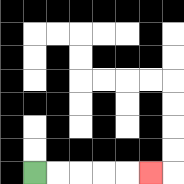{'start': '[1, 7]', 'end': '[6, 7]', 'path_directions': 'R,R,R,R,R', 'path_coordinates': '[[1, 7], [2, 7], [3, 7], [4, 7], [5, 7], [6, 7]]'}